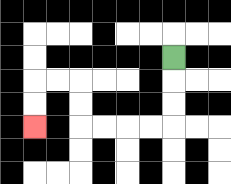{'start': '[7, 2]', 'end': '[1, 5]', 'path_directions': 'D,D,D,L,L,L,L,U,U,L,L,D,D', 'path_coordinates': '[[7, 2], [7, 3], [7, 4], [7, 5], [6, 5], [5, 5], [4, 5], [3, 5], [3, 4], [3, 3], [2, 3], [1, 3], [1, 4], [1, 5]]'}